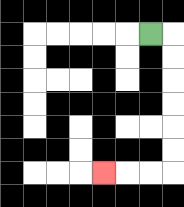{'start': '[6, 1]', 'end': '[4, 7]', 'path_directions': 'R,D,D,D,D,D,D,L,L,L', 'path_coordinates': '[[6, 1], [7, 1], [7, 2], [7, 3], [7, 4], [7, 5], [7, 6], [7, 7], [6, 7], [5, 7], [4, 7]]'}